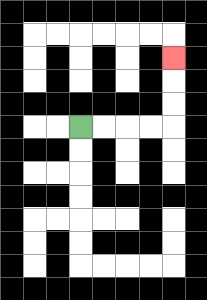{'start': '[3, 5]', 'end': '[7, 2]', 'path_directions': 'R,R,R,R,U,U,U', 'path_coordinates': '[[3, 5], [4, 5], [5, 5], [6, 5], [7, 5], [7, 4], [7, 3], [7, 2]]'}